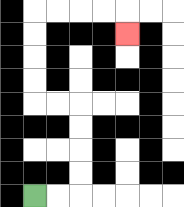{'start': '[1, 8]', 'end': '[5, 1]', 'path_directions': 'R,R,U,U,U,U,L,L,U,U,U,U,R,R,R,R,D', 'path_coordinates': '[[1, 8], [2, 8], [3, 8], [3, 7], [3, 6], [3, 5], [3, 4], [2, 4], [1, 4], [1, 3], [1, 2], [1, 1], [1, 0], [2, 0], [3, 0], [4, 0], [5, 0], [5, 1]]'}